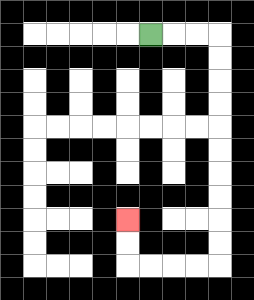{'start': '[6, 1]', 'end': '[5, 9]', 'path_directions': 'R,R,R,D,D,D,D,D,D,D,D,D,D,L,L,L,L,U,U', 'path_coordinates': '[[6, 1], [7, 1], [8, 1], [9, 1], [9, 2], [9, 3], [9, 4], [9, 5], [9, 6], [9, 7], [9, 8], [9, 9], [9, 10], [9, 11], [8, 11], [7, 11], [6, 11], [5, 11], [5, 10], [5, 9]]'}